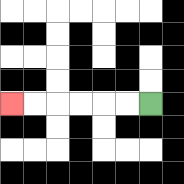{'start': '[6, 4]', 'end': '[0, 4]', 'path_directions': 'L,L,L,L,L,L', 'path_coordinates': '[[6, 4], [5, 4], [4, 4], [3, 4], [2, 4], [1, 4], [0, 4]]'}